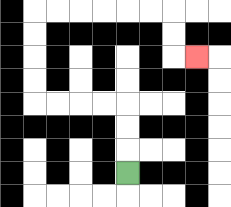{'start': '[5, 7]', 'end': '[8, 2]', 'path_directions': 'U,U,U,L,L,L,L,U,U,U,U,R,R,R,R,R,R,D,D,R', 'path_coordinates': '[[5, 7], [5, 6], [5, 5], [5, 4], [4, 4], [3, 4], [2, 4], [1, 4], [1, 3], [1, 2], [1, 1], [1, 0], [2, 0], [3, 0], [4, 0], [5, 0], [6, 0], [7, 0], [7, 1], [7, 2], [8, 2]]'}